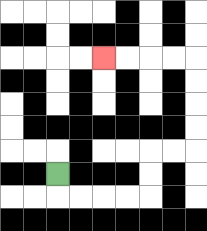{'start': '[2, 7]', 'end': '[4, 2]', 'path_directions': 'D,R,R,R,R,U,U,R,R,U,U,U,U,L,L,L,L', 'path_coordinates': '[[2, 7], [2, 8], [3, 8], [4, 8], [5, 8], [6, 8], [6, 7], [6, 6], [7, 6], [8, 6], [8, 5], [8, 4], [8, 3], [8, 2], [7, 2], [6, 2], [5, 2], [4, 2]]'}